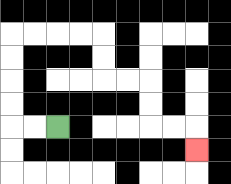{'start': '[2, 5]', 'end': '[8, 6]', 'path_directions': 'L,L,U,U,U,U,R,R,R,R,D,D,R,R,D,D,R,R,D', 'path_coordinates': '[[2, 5], [1, 5], [0, 5], [0, 4], [0, 3], [0, 2], [0, 1], [1, 1], [2, 1], [3, 1], [4, 1], [4, 2], [4, 3], [5, 3], [6, 3], [6, 4], [6, 5], [7, 5], [8, 5], [8, 6]]'}